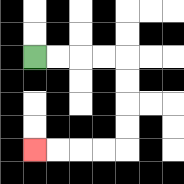{'start': '[1, 2]', 'end': '[1, 6]', 'path_directions': 'R,R,R,R,D,D,D,D,L,L,L,L', 'path_coordinates': '[[1, 2], [2, 2], [3, 2], [4, 2], [5, 2], [5, 3], [5, 4], [5, 5], [5, 6], [4, 6], [3, 6], [2, 6], [1, 6]]'}